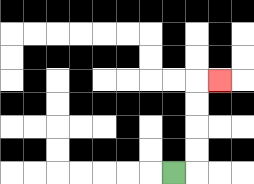{'start': '[7, 7]', 'end': '[9, 3]', 'path_directions': 'R,U,U,U,U,R', 'path_coordinates': '[[7, 7], [8, 7], [8, 6], [8, 5], [8, 4], [8, 3], [9, 3]]'}